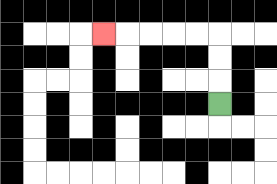{'start': '[9, 4]', 'end': '[4, 1]', 'path_directions': 'U,U,U,L,L,L,L,L', 'path_coordinates': '[[9, 4], [9, 3], [9, 2], [9, 1], [8, 1], [7, 1], [6, 1], [5, 1], [4, 1]]'}